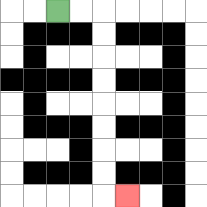{'start': '[2, 0]', 'end': '[5, 8]', 'path_directions': 'R,R,D,D,D,D,D,D,D,D,R', 'path_coordinates': '[[2, 0], [3, 0], [4, 0], [4, 1], [4, 2], [4, 3], [4, 4], [4, 5], [4, 6], [4, 7], [4, 8], [5, 8]]'}